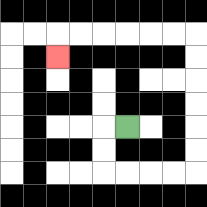{'start': '[5, 5]', 'end': '[2, 2]', 'path_directions': 'L,D,D,R,R,R,R,U,U,U,U,U,U,L,L,L,L,L,L,D', 'path_coordinates': '[[5, 5], [4, 5], [4, 6], [4, 7], [5, 7], [6, 7], [7, 7], [8, 7], [8, 6], [8, 5], [8, 4], [8, 3], [8, 2], [8, 1], [7, 1], [6, 1], [5, 1], [4, 1], [3, 1], [2, 1], [2, 2]]'}